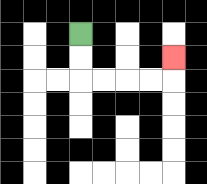{'start': '[3, 1]', 'end': '[7, 2]', 'path_directions': 'D,D,R,R,R,R,U', 'path_coordinates': '[[3, 1], [3, 2], [3, 3], [4, 3], [5, 3], [6, 3], [7, 3], [7, 2]]'}